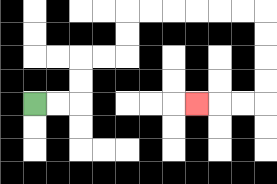{'start': '[1, 4]', 'end': '[8, 4]', 'path_directions': 'R,R,U,U,R,R,U,U,R,R,R,R,R,R,D,D,D,D,L,L,L', 'path_coordinates': '[[1, 4], [2, 4], [3, 4], [3, 3], [3, 2], [4, 2], [5, 2], [5, 1], [5, 0], [6, 0], [7, 0], [8, 0], [9, 0], [10, 0], [11, 0], [11, 1], [11, 2], [11, 3], [11, 4], [10, 4], [9, 4], [8, 4]]'}